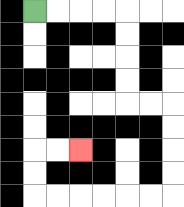{'start': '[1, 0]', 'end': '[3, 6]', 'path_directions': 'R,R,R,R,D,D,D,D,R,R,D,D,D,D,L,L,L,L,L,L,U,U,R,R', 'path_coordinates': '[[1, 0], [2, 0], [3, 0], [4, 0], [5, 0], [5, 1], [5, 2], [5, 3], [5, 4], [6, 4], [7, 4], [7, 5], [7, 6], [7, 7], [7, 8], [6, 8], [5, 8], [4, 8], [3, 8], [2, 8], [1, 8], [1, 7], [1, 6], [2, 6], [3, 6]]'}